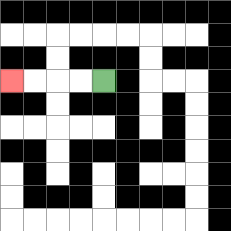{'start': '[4, 3]', 'end': '[0, 3]', 'path_directions': 'L,L,L,L', 'path_coordinates': '[[4, 3], [3, 3], [2, 3], [1, 3], [0, 3]]'}